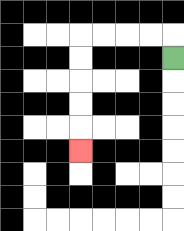{'start': '[7, 2]', 'end': '[3, 6]', 'path_directions': 'U,L,L,L,L,D,D,D,D,D', 'path_coordinates': '[[7, 2], [7, 1], [6, 1], [5, 1], [4, 1], [3, 1], [3, 2], [3, 3], [3, 4], [3, 5], [3, 6]]'}